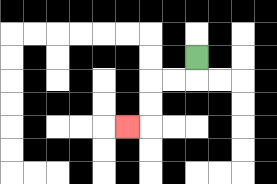{'start': '[8, 2]', 'end': '[5, 5]', 'path_directions': 'D,L,L,D,D,L', 'path_coordinates': '[[8, 2], [8, 3], [7, 3], [6, 3], [6, 4], [6, 5], [5, 5]]'}